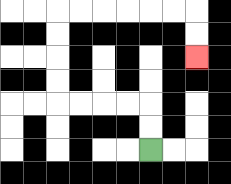{'start': '[6, 6]', 'end': '[8, 2]', 'path_directions': 'U,U,L,L,L,L,U,U,U,U,R,R,R,R,R,R,D,D', 'path_coordinates': '[[6, 6], [6, 5], [6, 4], [5, 4], [4, 4], [3, 4], [2, 4], [2, 3], [2, 2], [2, 1], [2, 0], [3, 0], [4, 0], [5, 0], [6, 0], [7, 0], [8, 0], [8, 1], [8, 2]]'}